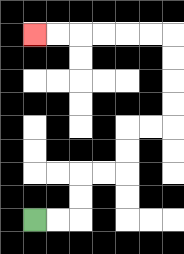{'start': '[1, 9]', 'end': '[1, 1]', 'path_directions': 'R,R,U,U,R,R,U,U,R,R,U,U,U,U,L,L,L,L,L,L', 'path_coordinates': '[[1, 9], [2, 9], [3, 9], [3, 8], [3, 7], [4, 7], [5, 7], [5, 6], [5, 5], [6, 5], [7, 5], [7, 4], [7, 3], [7, 2], [7, 1], [6, 1], [5, 1], [4, 1], [3, 1], [2, 1], [1, 1]]'}